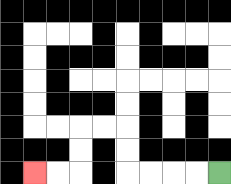{'start': '[9, 7]', 'end': '[1, 7]', 'path_directions': 'L,L,L,L,U,U,L,L,D,D,L,L', 'path_coordinates': '[[9, 7], [8, 7], [7, 7], [6, 7], [5, 7], [5, 6], [5, 5], [4, 5], [3, 5], [3, 6], [3, 7], [2, 7], [1, 7]]'}